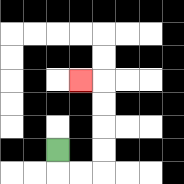{'start': '[2, 6]', 'end': '[3, 3]', 'path_directions': 'D,R,R,U,U,U,U,L', 'path_coordinates': '[[2, 6], [2, 7], [3, 7], [4, 7], [4, 6], [4, 5], [4, 4], [4, 3], [3, 3]]'}